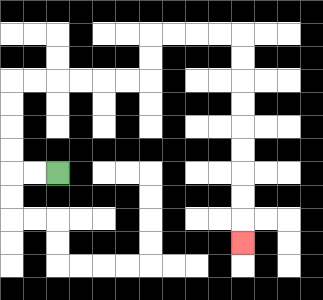{'start': '[2, 7]', 'end': '[10, 10]', 'path_directions': 'L,L,U,U,U,U,R,R,R,R,R,R,U,U,R,R,R,R,D,D,D,D,D,D,D,D,D', 'path_coordinates': '[[2, 7], [1, 7], [0, 7], [0, 6], [0, 5], [0, 4], [0, 3], [1, 3], [2, 3], [3, 3], [4, 3], [5, 3], [6, 3], [6, 2], [6, 1], [7, 1], [8, 1], [9, 1], [10, 1], [10, 2], [10, 3], [10, 4], [10, 5], [10, 6], [10, 7], [10, 8], [10, 9], [10, 10]]'}